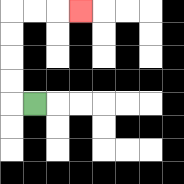{'start': '[1, 4]', 'end': '[3, 0]', 'path_directions': 'L,U,U,U,U,R,R,R', 'path_coordinates': '[[1, 4], [0, 4], [0, 3], [0, 2], [0, 1], [0, 0], [1, 0], [2, 0], [3, 0]]'}